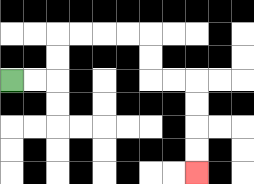{'start': '[0, 3]', 'end': '[8, 7]', 'path_directions': 'R,R,U,U,R,R,R,R,D,D,R,R,D,D,D,D', 'path_coordinates': '[[0, 3], [1, 3], [2, 3], [2, 2], [2, 1], [3, 1], [4, 1], [5, 1], [6, 1], [6, 2], [6, 3], [7, 3], [8, 3], [8, 4], [8, 5], [8, 6], [8, 7]]'}